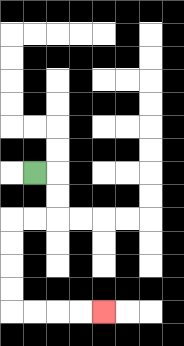{'start': '[1, 7]', 'end': '[4, 13]', 'path_directions': 'R,D,D,L,L,D,D,D,D,R,R,R,R', 'path_coordinates': '[[1, 7], [2, 7], [2, 8], [2, 9], [1, 9], [0, 9], [0, 10], [0, 11], [0, 12], [0, 13], [1, 13], [2, 13], [3, 13], [4, 13]]'}